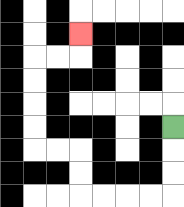{'start': '[7, 5]', 'end': '[3, 1]', 'path_directions': 'D,D,D,L,L,L,L,U,U,L,L,U,U,U,U,R,R,U', 'path_coordinates': '[[7, 5], [7, 6], [7, 7], [7, 8], [6, 8], [5, 8], [4, 8], [3, 8], [3, 7], [3, 6], [2, 6], [1, 6], [1, 5], [1, 4], [1, 3], [1, 2], [2, 2], [3, 2], [3, 1]]'}